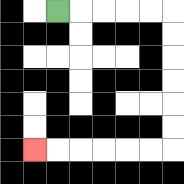{'start': '[2, 0]', 'end': '[1, 6]', 'path_directions': 'R,R,R,R,R,D,D,D,D,D,D,L,L,L,L,L,L', 'path_coordinates': '[[2, 0], [3, 0], [4, 0], [5, 0], [6, 0], [7, 0], [7, 1], [7, 2], [7, 3], [7, 4], [7, 5], [7, 6], [6, 6], [5, 6], [4, 6], [3, 6], [2, 6], [1, 6]]'}